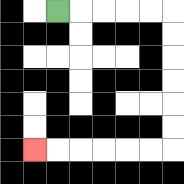{'start': '[2, 0]', 'end': '[1, 6]', 'path_directions': 'R,R,R,R,R,D,D,D,D,D,D,L,L,L,L,L,L', 'path_coordinates': '[[2, 0], [3, 0], [4, 0], [5, 0], [6, 0], [7, 0], [7, 1], [7, 2], [7, 3], [7, 4], [7, 5], [7, 6], [6, 6], [5, 6], [4, 6], [3, 6], [2, 6], [1, 6]]'}